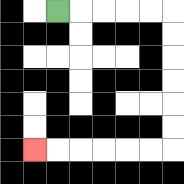{'start': '[2, 0]', 'end': '[1, 6]', 'path_directions': 'R,R,R,R,R,D,D,D,D,D,D,L,L,L,L,L,L', 'path_coordinates': '[[2, 0], [3, 0], [4, 0], [5, 0], [6, 0], [7, 0], [7, 1], [7, 2], [7, 3], [7, 4], [7, 5], [7, 6], [6, 6], [5, 6], [4, 6], [3, 6], [2, 6], [1, 6]]'}